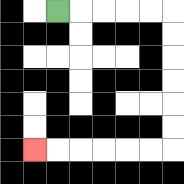{'start': '[2, 0]', 'end': '[1, 6]', 'path_directions': 'R,R,R,R,R,D,D,D,D,D,D,L,L,L,L,L,L', 'path_coordinates': '[[2, 0], [3, 0], [4, 0], [5, 0], [6, 0], [7, 0], [7, 1], [7, 2], [7, 3], [7, 4], [7, 5], [7, 6], [6, 6], [5, 6], [4, 6], [3, 6], [2, 6], [1, 6]]'}